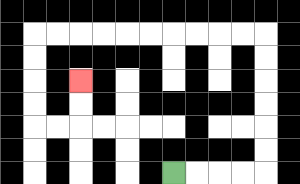{'start': '[7, 7]', 'end': '[3, 3]', 'path_directions': 'R,R,R,R,U,U,U,U,U,U,L,L,L,L,L,L,L,L,L,L,D,D,D,D,R,R,U,U', 'path_coordinates': '[[7, 7], [8, 7], [9, 7], [10, 7], [11, 7], [11, 6], [11, 5], [11, 4], [11, 3], [11, 2], [11, 1], [10, 1], [9, 1], [8, 1], [7, 1], [6, 1], [5, 1], [4, 1], [3, 1], [2, 1], [1, 1], [1, 2], [1, 3], [1, 4], [1, 5], [2, 5], [3, 5], [3, 4], [3, 3]]'}